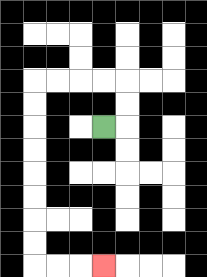{'start': '[4, 5]', 'end': '[4, 11]', 'path_directions': 'R,U,U,L,L,L,L,D,D,D,D,D,D,D,D,R,R,R', 'path_coordinates': '[[4, 5], [5, 5], [5, 4], [5, 3], [4, 3], [3, 3], [2, 3], [1, 3], [1, 4], [1, 5], [1, 6], [1, 7], [1, 8], [1, 9], [1, 10], [1, 11], [2, 11], [3, 11], [4, 11]]'}